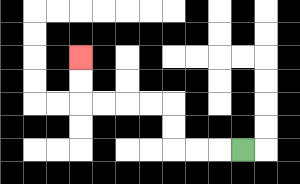{'start': '[10, 6]', 'end': '[3, 2]', 'path_directions': 'L,L,L,U,U,L,L,L,L,U,U', 'path_coordinates': '[[10, 6], [9, 6], [8, 6], [7, 6], [7, 5], [7, 4], [6, 4], [5, 4], [4, 4], [3, 4], [3, 3], [3, 2]]'}